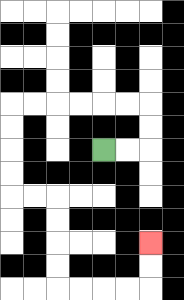{'start': '[4, 6]', 'end': '[6, 10]', 'path_directions': 'R,R,U,U,L,L,L,L,L,L,D,D,D,D,R,R,D,D,D,D,R,R,R,R,U,U', 'path_coordinates': '[[4, 6], [5, 6], [6, 6], [6, 5], [6, 4], [5, 4], [4, 4], [3, 4], [2, 4], [1, 4], [0, 4], [0, 5], [0, 6], [0, 7], [0, 8], [1, 8], [2, 8], [2, 9], [2, 10], [2, 11], [2, 12], [3, 12], [4, 12], [5, 12], [6, 12], [6, 11], [6, 10]]'}